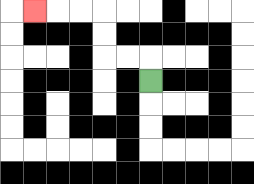{'start': '[6, 3]', 'end': '[1, 0]', 'path_directions': 'U,L,L,U,U,L,L,L', 'path_coordinates': '[[6, 3], [6, 2], [5, 2], [4, 2], [4, 1], [4, 0], [3, 0], [2, 0], [1, 0]]'}